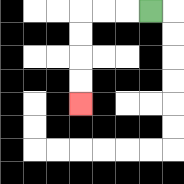{'start': '[6, 0]', 'end': '[3, 4]', 'path_directions': 'L,L,L,D,D,D,D', 'path_coordinates': '[[6, 0], [5, 0], [4, 0], [3, 0], [3, 1], [3, 2], [3, 3], [3, 4]]'}